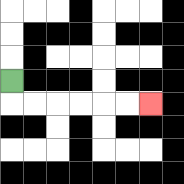{'start': '[0, 3]', 'end': '[6, 4]', 'path_directions': 'D,R,R,R,R,R,R', 'path_coordinates': '[[0, 3], [0, 4], [1, 4], [2, 4], [3, 4], [4, 4], [5, 4], [6, 4]]'}